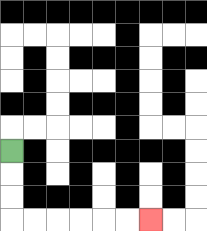{'start': '[0, 6]', 'end': '[6, 9]', 'path_directions': 'D,D,D,R,R,R,R,R,R', 'path_coordinates': '[[0, 6], [0, 7], [0, 8], [0, 9], [1, 9], [2, 9], [3, 9], [4, 9], [5, 9], [6, 9]]'}